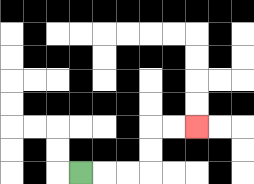{'start': '[3, 7]', 'end': '[8, 5]', 'path_directions': 'R,R,R,U,U,R,R', 'path_coordinates': '[[3, 7], [4, 7], [5, 7], [6, 7], [6, 6], [6, 5], [7, 5], [8, 5]]'}